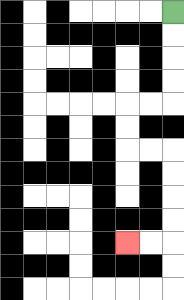{'start': '[7, 0]', 'end': '[5, 10]', 'path_directions': 'D,D,D,D,L,L,D,D,R,R,D,D,D,D,L,L', 'path_coordinates': '[[7, 0], [7, 1], [7, 2], [7, 3], [7, 4], [6, 4], [5, 4], [5, 5], [5, 6], [6, 6], [7, 6], [7, 7], [7, 8], [7, 9], [7, 10], [6, 10], [5, 10]]'}